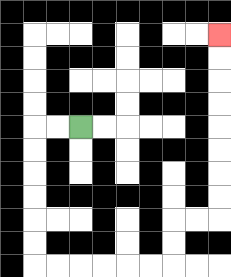{'start': '[3, 5]', 'end': '[9, 1]', 'path_directions': 'L,L,D,D,D,D,D,D,R,R,R,R,R,R,U,U,R,R,U,U,U,U,U,U,U,U', 'path_coordinates': '[[3, 5], [2, 5], [1, 5], [1, 6], [1, 7], [1, 8], [1, 9], [1, 10], [1, 11], [2, 11], [3, 11], [4, 11], [5, 11], [6, 11], [7, 11], [7, 10], [7, 9], [8, 9], [9, 9], [9, 8], [9, 7], [9, 6], [9, 5], [9, 4], [9, 3], [9, 2], [9, 1]]'}